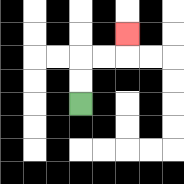{'start': '[3, 4]', 'end': '[5, 1]', 'path_directions': 'U,U,R,R,U', 'path_coordinates': '[[3, 4], [3, 3], [3, 2], [4, 2], [5, 2], [5, 1]]'}